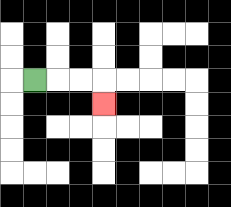{'start': '[1, 3]', 'end': '[4, 4]', 'path_directions': 'R,R,R,D', 'path_coordinates': '[[1, 3], [2, 3], [3, 3], [4, 3], [4, 4]]'}